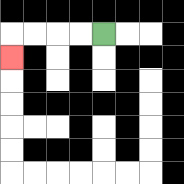{'start': '[4, 1]', 'end': '[0, 2]', 'path_directions': 'L,L,L,L,D', 'path_coordinates': '[[4, 1], [3, 1], [2, 1], [1, 1], [0, 1], [0, 2]]'}